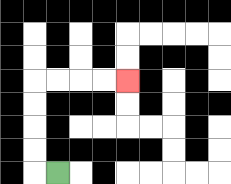{'start': '[2, 7]', 'end': '[5, 3]', 'path_directions': 'L,U,U,U,U,R,R,R,R', 'path_coordinates': '[[2, 7], [1, 7], [1, 6], [1, 5], [1, 4], [1, 3], [2, 3], [3, 3], [4, 3], [5, 3]]'}